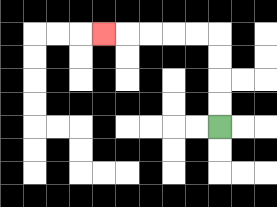{'start': '[9, 5]', 'end': '[4, 1]', 'path_directions': 'U,U,U,U,L,L,L,L,L', 'path_coordinates': '[[9, 5], [9, 4], [9, 3], [9, 2], [9, 1], [8, 1], [7, 1], [6, 1], [5, 1], [4, 1]]'}